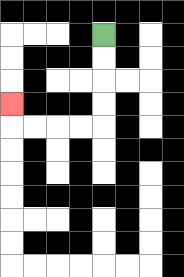{'start': '[4, 1]', 'end': '[0, 4]', 'path_directions': 'D,D,D,D,L,L,L,L,U', 'path_coordinates': '[[4, 1], [4, 2], [4, 3], [4, 4], [4, 5], [3, 5], [2, 5], [1, 5], [0, 5], [0, 4]]'}